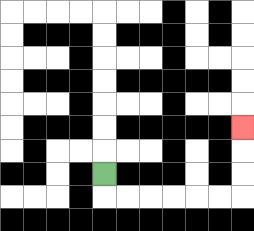{'start': '[4, 7]', 'end': '[10, 5]', 'path_directions': 'D,R,R,R,R,R,R,U,U,U', 'path_coordinates': '[[4, 7], [4, 8], [5, 8], [6, 8], [7, 8], [8, 8], [9, 8], [10, 8], [10, 7], [10, 6], [10, 5]]'}